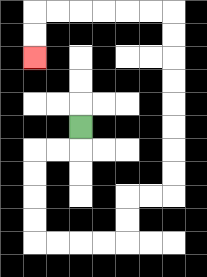{'start': '[3, 5]', 'end': '[1, 2]', 'path_directions': 'D,L,L,D,D,D,D,R,R,R,R,U,U,R,R,U,U,U,U,U,U,U,U,L,L,L,L,L,L,D,D', 'path_coordinates': '[[3, 5], [3, 6], [2, 6], [1, 6], [1, 7], [1, 8], [1, 9], [1, 10], [2, 10], [3, 10], [4, 10], [5, 10], [5, 9], [5, 8], [6, 8], [7, 8], [7, 7], [7, 6], [7, 5], [7, 4], [7, 3], [7, 2], [7, 1], [7, 0], [6, 0], [5, 0], [4, 0], [3, 0], [2, 0], [1, 0], [1, 1], [1, 2]]'}